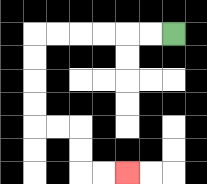{'start': '[7, 1]', 'end': '[5, 7]', 'path_directions': 'L,L,L,L,L,L,D,D,D,D,R,R,D,D,R,R', 'path_coordinates': '[[7, 1], [6, 1], [5, 1], [4, 1], [3, 1], [2, 1], [1, 1], [1, 2], [1, 3], [1, 4], [1, 5], [2, 5], [3, 5], [3, 6], [3, 7], [4, 7], [5, 7]]'}